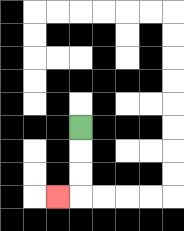{'start': '[3, 5]', 'end': '[2, 8]', 'path_directions': 'D,D,D,L', 'path_coordinates': '[[3, 5], [3, 6], [3, 7], [3, 8], [2, 8]]'}